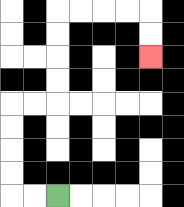{'start': '[2, 8]', 'end': '[6, 2]', 'path_directions': 'L,L,U,U,U,U,R,R,U,U,U,U,R,R,R,R,D,D', 'path_coordinates': '[[2, 8], [1, 8], [0, 8], [0, 7], [0, 6], [0, 5], [0, 4], [1, 4], [2, 4], [2, 3], [2, 2], [2, 1], [2, 0], [3, 0], [4, 0], [5, 0], [6, 0], [6, 1], [6, 2]]'}